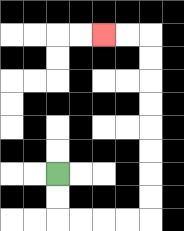{'start': '[2, 7]', 'end': '[4, 1]', 'path_directions': 'D,D,R,R,R,R,U,U,U,U,U,U,U,U,L,L', 'path_coordinates': '[[2, 7], [2, 8], [2, 9], [3, 9], [4, 9], [5, 9], [6, 9], [6, 8], [6, 7], [6, 6], [6, 5], [6, 4], [6, 3], [6, 2], [6, 1], [5, 1], [4, 1]]'}